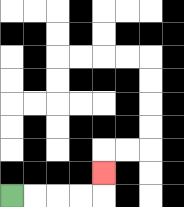{'start': '[0, 8]', 'end': '[4, 7]', 'path_directions': 'R,R,R,R,U', 'path_coordinates': '[[0, 8], [1, 8], [2, 8], [3, 8], [4, 8], [4, 7]]'}